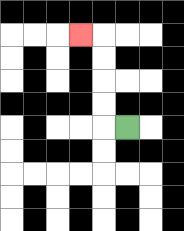{'start': '[5, 5]', 'end': '[3, 1]', 'path_directions': 'L,U,U,U,U,L', 'path_coordinates': '[[5, 5], [4, 5], [4, 4], [4, 3], [4, 2], [4, 1], [3, 1]]'}